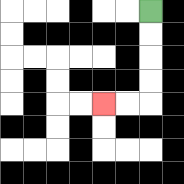{'start': '[6, 0]', 'end': '[4, 4]', 'path_directions': 'D,D,D,D,L,L', 'path_coordinates': '[[6, 0], [6, 1], [6, 2], [6, 3], [6, 4], [5, 4], [4, 4]]'}